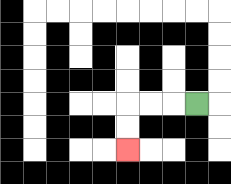{'start': '[8, 4]', 'end': '[5, 6]', 'path_directions': 'L,L,L,D,D', 'path_coordinates': '[[8, 4], [7, 4], [6, 4], [5, 4], [5, 5], [5, 6]]'}